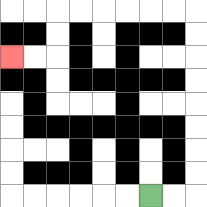{'start': '[6, 8]', 'end': '[0, 2]', 'path_directions': 'R,R,U,U,U,U,U,U,U,U,L,L,L,L,L,L,D,D,L,L', 'path_coordinates': '[[6, 8], [7, 8], [8, 8], [8, 7], [8, 6], [8, 5], [8, 4], [8, 3], [8, 2], [8, 1], [8, 0], [7, 0], [6, 0], [5, 0], [4, 0], [3, 0], [2, 0], [2, 1], [2, 2], [1, 2], [0, 2]]'}